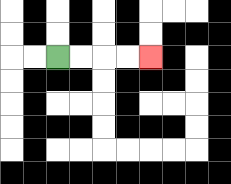{'start': '[2, 2]', 'end': '[6, 2]', 'path_directions': 'R,R,R,R', 'path_coordinates': '[[2, 2], [3, 2], [4, 2], [5, 2], [6, 2]]'}